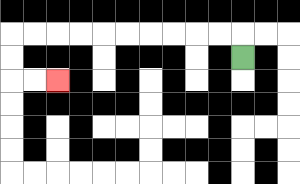{'start': '[10, 2]', 'end': '[2, 3]', 'path_directions': 'U,L,L,L,L,L,L,L,L,L,L,D,D,R,R', 'path_coordinates': '[[10, 2], [10, 1], [9, 1], [8, 1], [7, 1], [6, 1], [5, 1], [4, 1], [3, 1], [2, 1], [1, 1], [0, 1], [0, 2], [0, 3], [1, 3], [2, 3]]'}